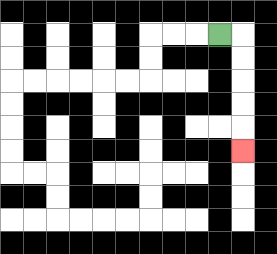{'start': '[9, 1]', 'end': '[10, 6]', 'path_directions': 'R,D,D,D,D,D', 'path_coordinates': '[[9, 1], [10, 1], [10, 2], [10, 3], [10, 4], [10, 5], [10, 6]]'}